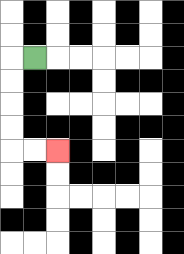{'start': '[1, 2]', 'end': '[2, 6]', 'path_directions': 'L,D,D,D,D,R,R', 'path_coordinates': '[[1, 2], [0, 2], [0, 3], [0, 4], [0, 5], [0, 6], [1, 6], [2, 6]]'}